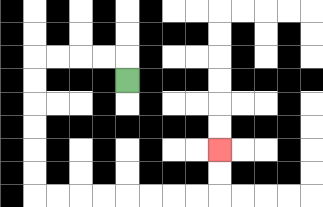{'start': '[5, 3]', 'end': '[9, 6]', 'path_directions': 'U,L,L,L,L,D,D,D,D,D,D,R,R,R,R,R,R,R,R,U,U', 'path_coordinates': '[[5, 3], [5, 2], [4, 2], [3, 2], [2, 2], [1, 2], [1, 3], [1, 4], [1, 5], [1, 6], [1, 7], [1, 8], [2, 8], [3, 8], [4, 8], [5, 8], [6, 8], [7, 8], [8, 8], [9, 8], [9, 7], [9, 6]]'}